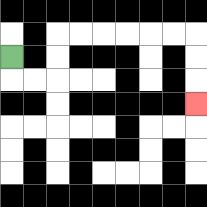{'start': '[0, 2]', 'end': '[8, 4]', 'path_directions': 'D,R,R,U,U,R,R,R,R,R,R,D,D,D', 'path_coordinates': '[[0, 2], [0, 3], [1, 3], [2, 3], [2, 2], [2, 1], [3, 1], [4, 1], [5, 1], [6, 1], [7, 1], [8, 1], [8, 2], [8, 3], [8, 4]]'}